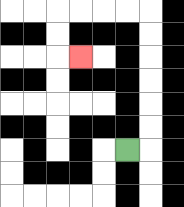{'start': '[5, 6]', 'end': '[3, 2]', 'path_directions': 'R,U,U,U,U,U,U,L,L,L,L,D,D,R', 'path_coordinates': '[[5, 6], [6, 6], [6, 5], [6, 4], [6, 3], [6, 2], [6, 1], [6, 0], [5, 0], [4, 0], [3, 0], [2, 0], [2, 1], [2, 2], [3, 2]]'}